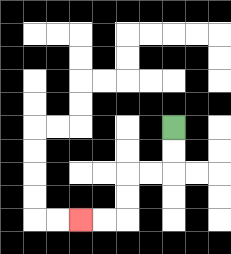{'start': '[7, 5]', 'end': '[3, 9]', 'path_directions': 'D,D,L,L,D,D,L,L', 'path_coordinates': '[[7, 5], [7, 6], [7, 7], [6, 7], [5, 7], [5, 8], [5, 9], [4, 9], [3, 9]]'}